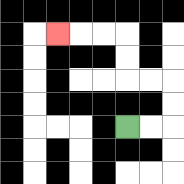{'start': '[5, 5]', 'end': '[2, 1]', 'path_directions': 'R,R,U,U,L,L,U,U,L,L,L', 'path_coordinates': '[[5, 5], [6, 5], [7, 5], [7, 4], [7, 3], [6, 3], [5, 3], [5, 2], [5, 1], [4, 1], [3, 1], [2, 1]]'}